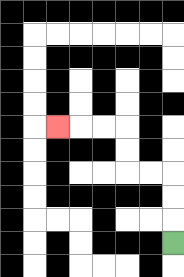{'start': '[7, 10]', 'end': '[2, 5]', 'path_directions': 'U,U,U,L,L,U,U,L,L,L', 'path_coordinates': '[[7, 10], [7, 9], [7, 8], [7, 7], [6, 7], [5, 7], [5, 6], [5, 5], [4, 5], [3, 5], [2, 5]]'}